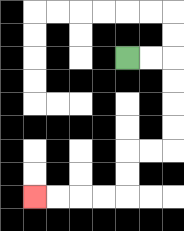{'start': '[5, 2]', 'end': '[1, 8]', 'path_directions': 'R,R,D,D,D,D,L,L,D,D,L,L,L,L', 'path_coordinates': '[[5, 2], [6, 2], [7, 2], [7, 3], [7, 4], [7, 5], [7, 6], [6, 6], [5, 6], [5, 7], [5, 8], [4, 8], [3, 8], [2, 8], [1, 8]]'}